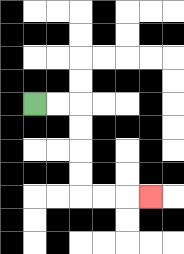{'start': '[1, 4]', 'end': '[6, 8]', 'path_directions': 'R,R,D,D,D,D,R,R,R', 'path_coordinates': '[[1, 4], [2, 4], [3, 4], [3, 5], [3, 6], [3, 7], [3, 8], [4, 8], [5, 8], [6, 8]]'}